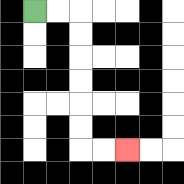{'start': '[1, 0]', 'end': '[5, 6]', 'path_directions': 'R,R,D,D,D,D,D,D,R,R', 'path_coordinates': '[[1, 0], [2, 0], [3, 0], [3, 1], [3, 2], [3, 3], [3, 4], [3, 5], [3, 6], [4, 6], [5, 6]]'}